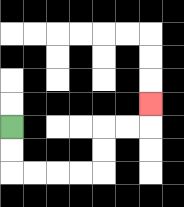{'start': '[0, 5]', 'end': '[6, 4]', 'path_directions': 'D,D,R,R,R,R,U,U,R,R,U', 'path_coordinates': '[[0, 5], [0, 6], [0, 7], [1, 7], [2, 7], [3, 7], [4, 7], [4, 6], [4, 5], [5, 5], [6, 5], [6, 4]]'}